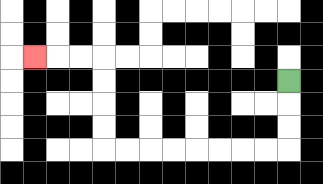{'start': '[12, 3]', 'end': '[1, 2]', 'path_directions': 'D,D,D,L,L,L,L,L,L,L,L,U,U,U,U,L,L,L', 'path_coordinates': '[[12, 3], [12, 4], [12, 5], [12, 6], [11, 6], [10, 6], [9, 6], [8, 6], [7, 6], [6, 6], [5, 6], [4, 6], [4, 5], [4, 4], [4, 3], [4, 2], [3, 2], [2, 2], [1, 2]]'}